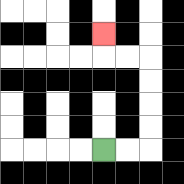{'start': '[4, 6]', 'end': '[4, 1]', 'path_directions': 'R,R,U,U,U,U,L,L,U', 'path_coordinates': '[[4, 6], [5, 6], [6, 6], [6, 5], [6, 4], [6, 3], [6, 2], [5, 2], [4, 2], [4, 1]]'}